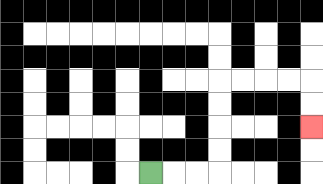{'start': '[6, 7]', 'end': '[13, 5]', 'path_directions': 'R,R,R,U,U,U,U,R,R,R,R,D,D', 'path_coordinates': '[[6, 7], [7, 7], [8, 7], [9, 7], [9, 6], [9, 5], [9, 4], [9, 3], [10, 3], [11, 3], [12, 3], [13, 3], [13, 4], [13, 5]]'}